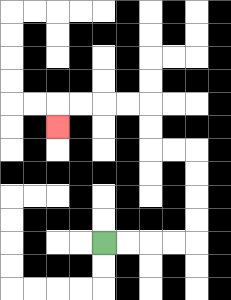{'start': '[4, 10]', 'end': '[2, 5]', 'path_directions': 'R,R,R,R,U,U,U,U,L,L,U,U,L,L,L,L,D', 'path_coordinates': '[[4, 10], [5, 10], [6, 10], [7, 10], [8, 10], [8, 9], [8, 8], [8, 7], [8, 6], [7, 6], [6, 6], [6, 5], [6, 4], [5, 4], [4, 4], [3, 4], [2, 4], [2, 5]]'}